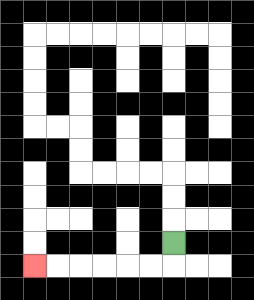{'start': '[7, 10]', 'end': '[1, 11]', 'path_directions': 'D,L,L,L,L,L,L', 'path_coordinates': '[[7, 10], [7, 11], [6, 11], [5, 11], [4, 11], [3, 11], [2, 11], [1, 11]]'}